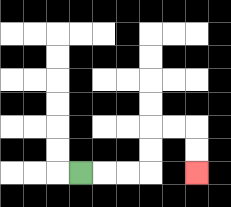{'start': '[3, 7]', 'end': '[8, 7]', 'path_directions': 'R,R,R,U,U,R,R,D,D', 'path_coordinates': '[[3, 7], [4, 7], [5, 7], [6, 7], [6, 6], [6, 5], [7, 5], [8, 5], [8, 6], [8, 7]]'}